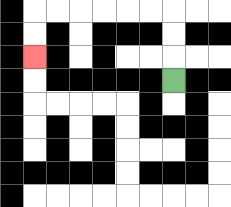{'start': '[7, 3]', 'end': '[1, 2]', 'path_directions': 'U,U,U,L,L,L,L,L,L,D,D', 'path_coordinates': '[[7, 3], [7, 2], [7, 1], [7, 0], [6, 0], [5, 0], [4, 0], [3, 0], [2, 0], [1, 0], [1, 1], [1, 2]]'}